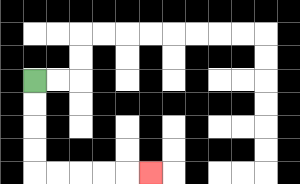{'start': '[1, 3]', 'end': '[6, 7]', 'path_directions': 'D,D,D,D,R,R,R,R,R', 'path_coordinates': '[[1, 3], [1, 4], [1, 5], [1, 6], [1, 7], [2, 7], [3, 7], [4, 7], [5, 7], [6, 7]]'}